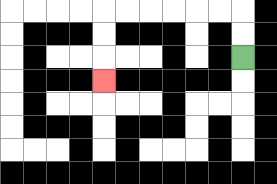{'start': '[10, 2]', 'end': '[4, 3]', 'path_directions': 'U,U,L,L,L,L,L,L,D,D,D', 'path_coordinates': '[[10, 2], [10, 1], [10, 0], [9, 0], [8, 0], [7, 0], [6, 0], [5, 0], [4, 0], [4, 1], [4, 2], [4, 3]]'}